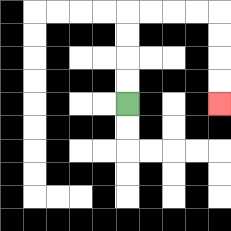{'start': '[5, 4]', 'end': '[9, 4]', 'path_directions': 'U,U,U,U,R,R,R,R,D,D,D,D', 'path_coordinates': '[[5, 4], [5, 3], [5, 2], [5, 1], [5, 0], [6, 0], [7, 0], [8, 0], [9, 0], [9, 1], [9, 2], [9, 3], [9, 4]]'}